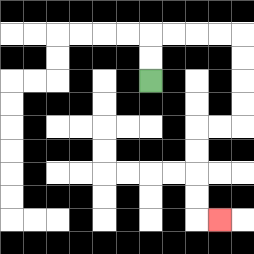{'start': '[6, 3]', 'end': '[9, 9]', 'path_directions': 'U,U,R,R,R,R,D,D,D,D,L,L,D,D,D,D,R', 'path_coordinates': '[[6, 3], [6, 2], [6, 1], [7, 1], [8, 1], [9, 1], [10, 1], [10, 2], [10, 3], [10, 4], [10, 5], [9, 5], [8, 5], [8, 6], [8, 7], [8, 8], [8, 9], [9, 9]]'}